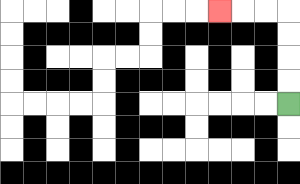{'start': '[12, 4]', 'end': '[9, 0]', 'path_directions': 'U,U,U,U,L,L,L', 'path_coordinates': '[[12, 4], [12, 3], [12, 2], [12, 1], [12, 0], [11, 0], [10, 0], [9, 0]]'}